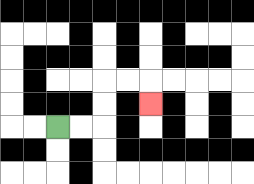{'start': '[2, 5]', 'end': '[6, 4]', 'path_directions': 'R,R,U,U,R,R,D', 'path_coordinates': '[[2, 5], [3, 5], [4, 5], [4, 4], [4, 3], [5, 3], [6, 3], [6, 4]]'}